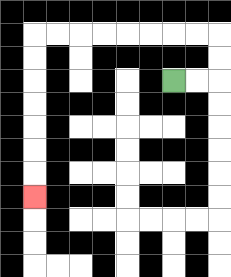{'start': '[7, 3]', 'end': '[1, 8]', 'path_directions': 'R,R,U,U,L,L,L,L,L,L,L,L,D,D,D,D,D,D,D', 'path_coordinates': '[[7, 3], [8, 3], [9, 3], [9, 2], [9, 1], [8, 1], [7, 1], [6, 1], [5, 1], [4, 1], [3, 1], [2, 1], [1, 1], [1, 2], [1, 3], [1, 4], [1, 5], [1, 6], [1, 7], [1, 8]]'}